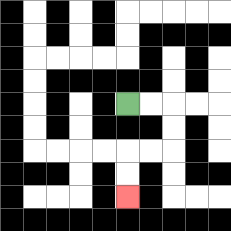{'start': '[5, 4]', 'end': '[5, 8]', 'path_directions': 'R,R,D,D,L,L,D,D', 'path_coordinates': '[[5, 4], [6, 4], [7, 4], [7, 5], [7, 6], [6, 6], [5, 6], [5, 7], [5, 8]]'}